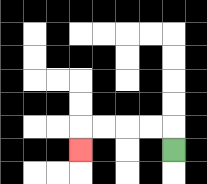{'start': '[7, 6]', 'end': '[3, 6]', 'path_directions': 'U,L,L,L,L,D', 'path_coordinates': '[[7, 6], [7, 5], [6, 5], [5, 5], [4, 5], [3, 5], [3, 6]]'}